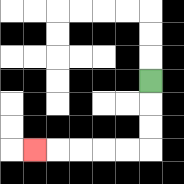{'start': '[6, 3]', 'end': '[1, 6]', 'path_directions': 'D,D,D,L,L,L,L,L', 'path_coordinates': '[[6, 3], [6, 4], [6, 5], [6, 6], [5, 6], [4, 6], [3, 6], [2, 6], [1, 6]]'}